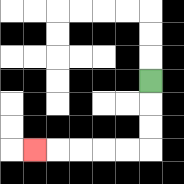{'start': '[6, 3]', 'end': '[1, 6]', 'path_directions': 'D,D,D,L,L,L,L,L', 'path_coordinates': '[[6, 3], [6, 4], [6, 5], [6, 6], [5, 6], [4, 6], [3, 6], [2, 6], [1, 6]]'}